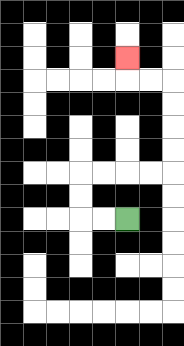{'start': '[5, 9]', 'end': '[5, 2]', 'path_directions': 'L,L,U,U,R,R,R,R,U,U,U,U,L,L,U', 'path_coordinates': '[[5, 9], [4, 9], [3, 9], [3, 8], [3, 7], [4, 7], [5, 7], [6, 7], [7, 7], [7, 6], [7, 5], [7, 4], [7, 3], [6, 3], [5, 3], [5, 2]]'}